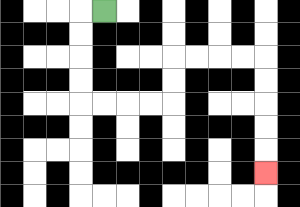{'start': '[4, 0]', 'end': '[11, 7]', 'path_directions': 'L,D,D,D,D,R,R,R,R,U,U,R,R,R,R,D,D,D,D,D', 'path_coordinates': '[[4, 0], [3, 0], [3, 1], [3, 2], [3, 3], [3, 4], [4, 4], [5, 4], [6, 4], [7, 4], [7, 3], [7, 2], [8, 2], [9, 2], [10, 2], [11, 2], [11, 3], [11, 4], [11, 5], [11, 6], [11, 7]]'}